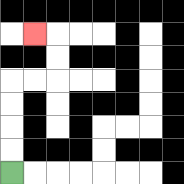{'start': '[0, 7]', 'end': '[1, 1]', 'path_directions': 'U,U,U,U,R,R,U,U,L', 'path_coordinates': '[[0, 7], [0, 6], [0, 5], [0, 4], [0, 3], [1, 3], [2, 3], [2, 2], [2, 1], [1, 1]]'}